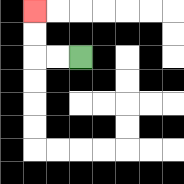{'start': '[3, 2]', 'end': '[1, 0]', 'path_directions': 'L,L,U,U', 'path_coordinates': '[[3, 2], [2, 2], [1, 2], [1, 1], [1, 0]]'}